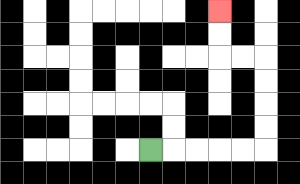{'start': '[6, 6]', 'end': '[9, 0]', 'path_directions': 'R,R,R,R,R,U,U,U,U,L,L,U,U', 'path_coordinates': '[[6, 6], [7, 6], [8, 6], [9, 6], [10, 6], [11, 6], [11, 5], [11, 4], [11, 3], [11, 2], [10, 2], [9, 2], [9, 1], [9, 0]]'}